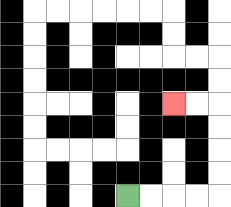{'start': '[5, 8]', 'end': '[7, 4]', 'path_directions': 'R,R,R,R,U,U,U,U,L,L', 'path_coordinates': '[[5, 8], [6, 8], [7, 8], [8, 8], [9, 8], [9, 7], [9, 6], [9, 5], [9, 4], [8, 4], [7, 4]]'}